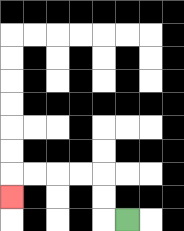{'start': '[5, 9]', 'end': '[0, 8]', 'path_directions': 'L,U,U,L,L,L,L,D', 'path_coordinates': '[[5, 9], [4, 9], [4, 8], [4, 7], [3, 7], [2, 7], [1, 7], [0, 7], [0, 8]]'}